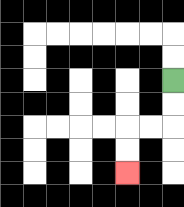{'start': '[7, 3]', 'end': '[5, 7]', 'path_directions': 'D,D,L,L,D,D', 'path_coordinates': '[[7, 3], [7, 4], [7, 5], [6, 5], [5, 5], [5, 6], [5, 7]]'}